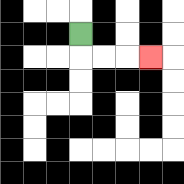{'start': '[3, 1]', 'end': '[6, 2]', 'path_directions': 'D,R,R,R', 'path_coordinates': '[[3, 1], [3, 2], [4, 2], [5, 2], [6, 2]]'}